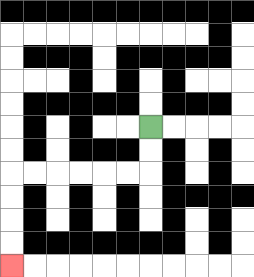{'start': '[6, 5]', 'end': '[0, 11]', 'path_directions': 'D,D,L,L,L,L,L,L,D,D,D,D', 'path_coordinates': '[[6, 5], [6, 6], [6, 7], [5, 7], [4, 7], [3, 7], [2, 7], [1, 7], [0, 7], [0, 8], [0, 9], [0, 10], [0, 11]]'}